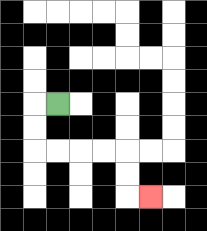{'start': '[2, 4]', 'end': '[6, 8]', 'path_directions': 'L,D,D,R,R,R,R,D,D,R', 'path_coordinates': '[[2, 4], [1, 4], [1, 5], [1, 6], [2, 6], [3, 6], [4, 6], [5, 6], [5, 7], [5, 8], [6, 8]]'}